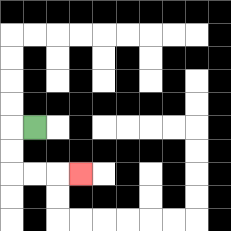{'start': '[1, 5]', 'end': '[3, 7]', 'path_directions': 'L,D,D,R,R,R', 'path_coordinates': '[[1, 5], [0, 5], [0, 6], [0, 7], [1, 7], [2, 7], [3, 7]]'}